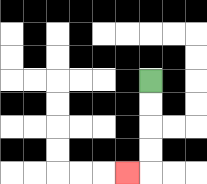{'start': '[6, 3]', 'end': '[5, 7]', 'path_directions': 'D,D,D,D,L', 'path_coordinates': '[[6, 3], [6, 4], [6, 5], [6, 6], [6, 7], [5, 7]]'}